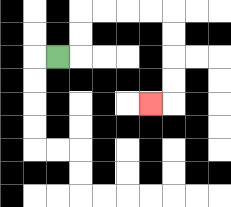{'start': '[2, 2]', 'end': '[6, 4]', 'path_directions': 'R,U,U,R,R,R,R,D,D,D,D,L', 'path_coordinates': '[[2, 2], [3, 2], [3, 1], [3, 0], [4, 0], [5, 0], [6, 0], [7, 0], [7, 1], [7, 2], [7, 3], [7, 4], [6, 4]]'}